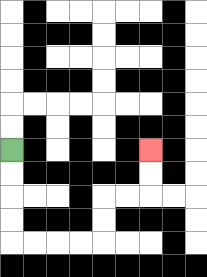{'start': '[0, 6]', 'end': '[6, 6]', 'path_directions': 'D,D,D,D,R,R,R,R,U,U,R,R,U,U', 'path_coordinates': '[[0, 6], [0, 7], [0, 8], [0, 9], [0, 10], [1, 10], [2, 10], [3, 10], [4, 10], [4, 9], [4, 8], [5, 8], [6, 8], [6, 7], [6, 6]]'}